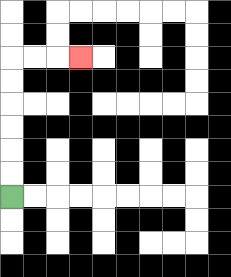{'start': '[0, 8]', 'end': '[3, 2]', 'path_directions': 'U,U,U,U,U,U,R,R,R', 'path_coordinates': '[[0, 8], [0, 7], [0, 6], [0, 5], [0, 4], [0, 3], [0, 2], [1, 2], [2, 2], [3, 2]]'}